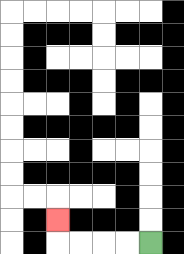{'start': '[6, 10]', 'end': '[2, 9]', 'path_directions': 'L,L,L,L,U', 'path_coordinates': '[[6, 10], [5, 10], [4, 10], [3, 10], [2, 10], [2, 9]]'}